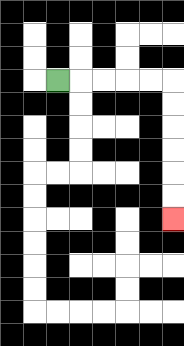{'start': '[2, 3]', 'end': '[7, 9]', 'path_directions': 'R,R,R,R,R,D,D,D,D,D,D', 'path_coordinates': '[[2, 3], [3, 3], [4, 3], [5, 3], [6, 3], [7, 3], [7, 4], [7, 5], [7, 6], [7, 7], [7, 8], [7, 9]]'}